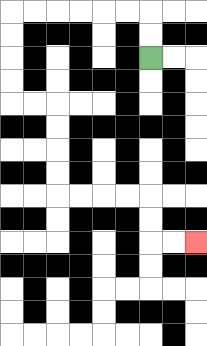{'start': '[6, 2]', 'end': '[8, 10]', 'path_directions': 'U,U,L,L,L,L,L,L,D,D,D,D,R,R,D,D,D,D,R,R,R,R,D,D,R,R', 'path_coordinates': '[[6, 2], [6, 1], [6, 0], [5, 0], [4, 0], [3, 0], [2, 0], [1, 0], [0, 0], [0, 1], [0, 2], [0, 3], [0, 4], [1, 4], [2, 4], [2, 5], [2, 6], [2, 7], [2, 8], [3, 8], [4, 8], [5, 8], [6, 8], [6, 9], [6, 10], [7, 10], [8, 10]]'}